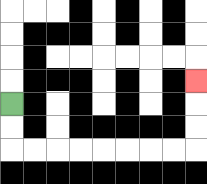{'start': '[0, 4]', 'end': '[8, 3]', 'path_directions': 'D,D,R,R,R,R,R,R,R,R,U,U,U', 'path_coordinates': '[[0, 4], [0, 5], [0, 6], [1, 6], [2, 6], [3, 6], [4, 6], [5, 6], [6, 6], [7, 6], [8, 6], [8, 5], [8, 4], [8, 3]]'}